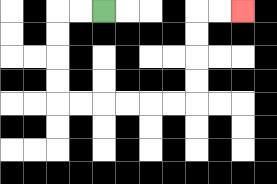{'start': '[4, 0]', 'end': '[10, 0]', 'path_directions': 'L,L,D,D,D,D,R,R,R,R,R,R,U,U,U,U,R,R', 'path_coordinates': '[[4, 0], [3, 0], [2, 0], [2, 1], [2, 2], [2, 3], [2, 4], [3, 4], [4, 4], [5, 4], [6, 4], [7, 4], [8, 4], [8, 3], [8, 2], [8, 1], [8, 0], [9, 0], [10, 0]]'}